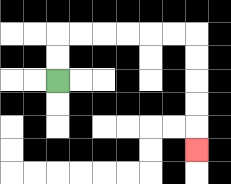{'start': '[2, 3]', 'end': '[8, 6]', 'path_directions': 'U,U,R,R,R,R,R,R,D,D,D,D,D', 'path_coordinates': '[[2, 3], [2, 2], [2, 1], [3, 1], [4, 1], [5, 1], [6, 1], [7, 1], [8, 1], [8, 2], [8, 3], [8, 4], [8, 5], [8, 6]]'}